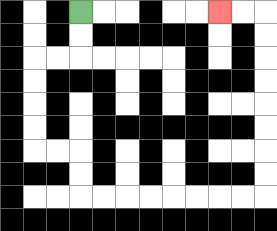{'start': '[3, 0]', 'end': '[9, 0]', 'path_directions': 'D,D,L,L,D,D,D,D,R,R,D,D,R,R,R,R,R,R,R,R,U,U,U,U,U,U,U,U,L,L', 'path_coordinates': '[[3, 0], [3, 1], [3, 2], [2, 2], [1, 2], [1, 3], [1, 4], [1, 5], [1, 6], [2, 6], [3, 6], [3, 7], [3, 8], [4, 8], [5, 8], [6, 8], [7, 8], [8, 8], [9, 8], [10, 8], [11, 8], [11, 7], [11, 6], [11, 5], [11, 4], [11, 3], [11, 2], [11, 1], [11, 0], [10, 0], [9, 0]]'}